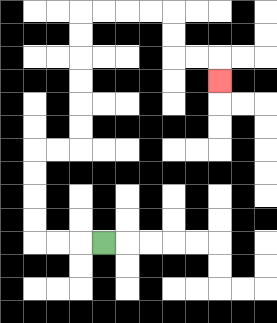{'start': '[4, 10]', 'end': '[9, 3]', 'path_directions': 'L,L,L,U,U,U,U,R,R,U,U,U,U,U,U,R,R,R,R,D,D,R,R,D', 'path_coordinates': '[[4, 10], [3, 10], [2, 10], [1, 10], [1, 9], [1, 8], [1, 7], [1, 6], [2, 6], [3, 6], [3, 5], [3, 4], [3, 3], [3, 2], [3, 1], [3, 0], [4, 0], [5, 0], [6, 0], [7, 0], [7, 1], [7, 2], [8, 2], [9, 2], [9, 3]]'}